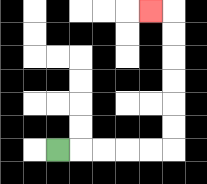{'start': '[2, 6]', 'end': '[6, 0]', 'path_directions': 'R,R,R,R,R,U,U,U,U,U,U,L', 'path_coordinates': '[[2, 6], [3, 6], [4, 6], [5, 6], [6, 6], [7, 6], [7, 5], [7, 4], [7, 3], [7, 2], [7, 1], [7, 0], [6, 0]]'}